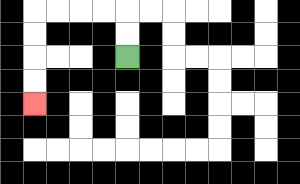{'start': '[5, 2]', 'end': '[1, 4]', 'path_directions': 'U,U,L,L,L,L,D,D,D,D', 'path_coordinates': '[[5, 2], [5, 1], [5, 0], [4, 0], [3, 0], [2, 0], [1, 0], [1, 1], [1, 2], [1, 3], [1, 4]]'}